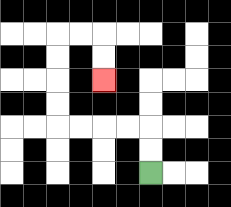{'start': '[6, 7]', 'end': '[4, 3]', 'path_directions': 'U,U,L,L,L,L,U,U,U,U,R,R,D,D', 'path_coordinates': '[[6, 7], [6, 6], [6, 5], [5, 5], [4, 5], [3, 5], [2, 5], [2, 4], [2, 3], [2, 2], [2, 1], [3, 1], [4, 1], [4, 2], [4, 3]]'}